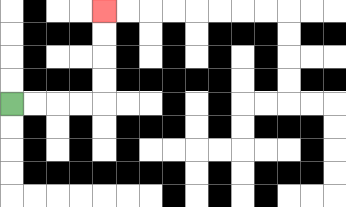{'start': '[0, 4]', 'end': '[4, 0]', 'path_directions': 'R,R,R,R,U,U,U,U', 'path_coordinates': '[[0, 4], [1, 4], [2, 4], [3, 4], [4, 4], [4, 3], [4, 2], [4, 1], [4, 0]]'}